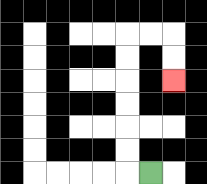{'start': '[6, 7]', 'end': '[7, 3]', 'path_directions': 'L,U,U,U,U,U,U,R,R,D,D', 'path_coordinates': '[[6, 7], [5, 7], [5, 6], [5, 5], [5, 4], [5, 3], [5, 2], [5, 1], [6, 1], [7, 1], [7, 2], [7, 3]]'}